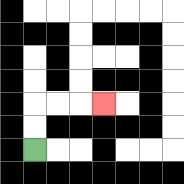{'start': '[1, 6]', 'end': '[4, 4]', 'path_directions': 'U,U,R,R,R', 'path_coordinates': '[[1, 6], [1, 5], [1, 4], [2, 4], [3, 4], [4, 4]]'}